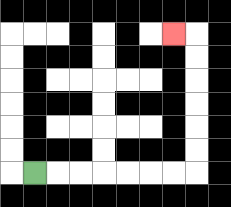{'start': '[1, 7]', 'end': '[7, 1]', 'path_directions': 'R,R,R,R,R,R,R,U,U,U,U,U,U,L', 'path_coordinates': '[[1, 7], [2, 7], [3, 7], [4, 7], [5, 7], [6, 7], [7, 7], [8, 7], [8, 6], [8, 5], [8, 4], [8, 3], [8, 2], [8, 1], [7, 1]]'}